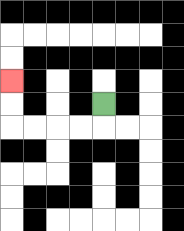{'start': '[4, 4]', 'end': '[0, 3]', 'path_directions': 'D,L,L,L,L,U,U', 'path_coordinates': '[[4, 4], [4, 5], [3, 5], [2, 5], [1, 5], [0, 5], [0, 4], [0, 3]]'}